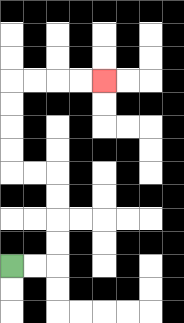{'start': '[0, 11]', 'end': '[4, 3]', 'path_directions': 'R,R,U,U,U,U,L,L,U,U,U,U,R,R,R,R', 'path_coordinates': '[[0, 11], [1, 11], [2, 11], [2, 10], [2, 9], [2, 8], [2, 7], [1, 7], [0, 7], [0, 6], [0, 5], [0, 4], [0, 3], [1, 3], [2, 3], [3, 3], [4, 3]]'}